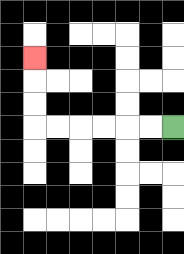{'start': '[7, 5]', 'end': '[1, 2]', 'path_directions': 'L,L,L,L,L,L,U,U,U', 'path_coordinates': '[[7, 5], [6, 5], [5, 5], [4, 5], [3, 5], [2, 5], [1, 5], [1, 4], [1, 3], [1, 2]]'}